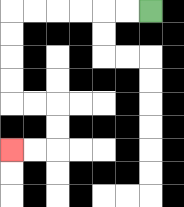{'start': '[6, 0]', 'end': '[0, 6]', 'path_directions': 'L,L,L,L,L,L,D,D,D,D,R,R,D,D,L,L', 'path_coordinates': '[[6, 0], [5, 0], [4, 0], [3, 0], [2, 0], [1, 0], [0, 0], [0, 1], [0, 2], [0, 3], [0, 4], [1, 4], [2, 4], [2, 5], [2, 6], [1, 6], [0, 6]]'}